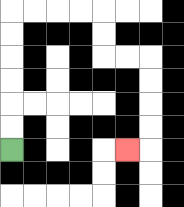{'start': '[0, 6]', 'end': '[5, 6]', 'path_directions': 'U,U,U,U,U,U,R,R,R,R,D,D,R,R,D,D,D,D,L', 'path_coordinates': '[[0, 6], [0, 5], [0, 4], [0, 3], [0, 2], [0, 1], [0, 0], [1, 0], [2, 0], [3, 0], [4, 0], [4, 1], [4, 2], [5, 2], [6, 2], [6, 3], [6, 4], [6, 5], [6, 6], [5, 6]]'}